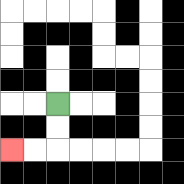{'start': '[2, 4]', 'end': '[0, 6]', 'path_directions': 'D,D,L,L', 'path_coordinates': '[[2, 4], [2, 5], [2, 6], [1, 6], [0, 6]]'}